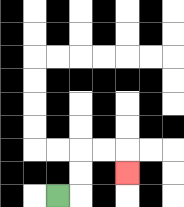{'start': '[2, 8]', 'end': '[5, 7]', 'path_directions': 'R,U,U,R,R,D', 'path_coordinates': '[[2, 8], [3, 8], [3, 7], [3, 6], [4, 6], [5, 6], [5, 7]]'}